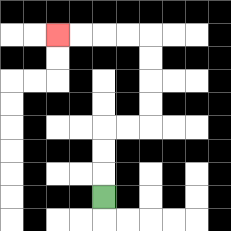{'start': '[4, 8]', 'end': '[2, 1]', 'path_directions': 'U,U,U,R,R,U,U,U,U,L,L,L,L', 'path_coordinates': '[[4, 8], [4, 7], [4, 6], [4, 5], [5, 5], [6, 5], [6, 4], [6, 3], [6, 2], [6, 1], [5, 1], [4, 1], [3, 1], [2, 1]]'}